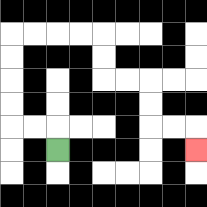{'start': '[2, 6]', 'end': '[8, 6]', 'path_directions': 'U,L,L,U,U,U,U,R,R,R,R,D,D,R,R,D,D,R,R,D', 'path_coordinates': '[[2, 6], [2, 5], [1, 5], [0, 5], [0, 4], [0, 3], [0, 2], [0, 1], [1, 1], [2, 1], [3, 1], [4, 1], [4, 2], [4, 3], [5, 3], [6, 3], [6, 4], [6, 5], [7, 5], [8, 5], [8, 6]]'}